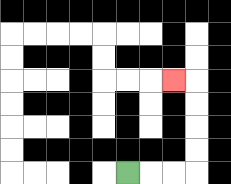{'start': '[5, 7]', 'end': '[7, 3]', 'path_directions': 'R,R,R,U,U,U,U,L', 'path_coordinates': '[[5, 7], [6, 7], [7, 7], [8, 7], [8, 6], [8, 5], [8, 4], [8, 3], [7, 3]]'}